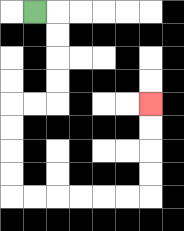{'start': '[1, 0]', 'end': '[6, 4]', 'path_directions': 'R,D,D,D,D,L,L,D,D,D,D,R,R,R,R,R,R,U,U,U,U', 'path_coordinates': '[[1, 0], [2, 0], [2, 1], [2, 2], [2, 3], [2, 4], [1, 4], [0, 4], [0, 5], [0, 6], [0, 7], [0, 8], [1, 8], [2, 8], [3, 8], [4, 8], [5, 8], [6, 8], [6, 7], [6, 6], [6, 5], [6, 4]]'}